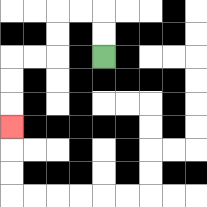{'start': '[4, 2]', 'end': '[0, 5]', 'path_directions': 'U,U,L,L,D,D,L,L,D,D,D', 'path_coordinates': '[[4, 2], [4, 1], [4, 0], [3, 0], [2, 0], [2, 1], [2, 2], [1, 2], [0, 2], [0, 3], [0, 4], [0, 5]]'}